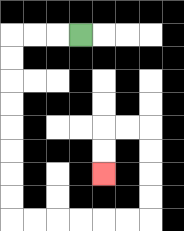{'start': '[3, 1]', 'end': '[4, 7]', 'path_directions': 'L,L,L,D,D,D,D,D,D,D,D,R,R,R,R,R,R,U,U,U,U,L,L,D,D', 'path_coordinates': '[[3, 1], [2, 1], [1, 1], [0, 1], [0, 2], [0, 3], [0, 4], [0, 5], [0, 6], [0, 7], [0, 8], [0, 9], [1, 9], [2, 9], [3, 9], [4, 9], [5, 9], [6, 9], [6, 8], [6, 7], [6, 6], [6, 5], [5, 5], [4, 5], [4, 6], [4, 7]]'}